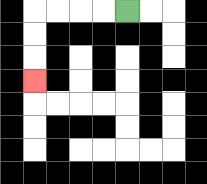{'start': '[5, 0]', 'end': '[1, 3]', 'path_directions': 'L,L,L,L,D,D,D', 'path_coordinates': '[[5, 0], [4, 0], [3, 0], [2, 0], [1, 0], [1, 1], [1, 2], [1, 3]]'}